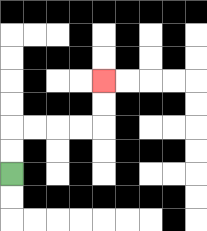{'start': '[0, 7]', 'end': '[4, 3]', 'path_directions': 'U,U,R,R,R,R,U,U', 'path_coordinates': '[[0, 7], [0, 6], [0, 5], [1, 5], [2, 5], [3, 5], [4, 5], [4, 4], [4, 3]]'}